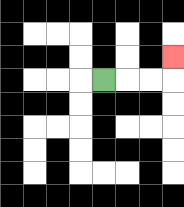{'start': '[4, 3]', 'end': '[7, 2]', 'path_directions': 'R,R,R,U', 'path_coordinates': '[[4, 3], [5, 3], [6, 3], [7, 3], [7, 2]]'}